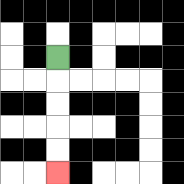{'start': '[2, 2]', 'end': '[2, 7]', 'path_directions': 'D,D,D,D,D', 'path_coordinates': '[[2, 2], [2, 3], [2, 4], [2, 5], [2, 6], [2, 7]]'}